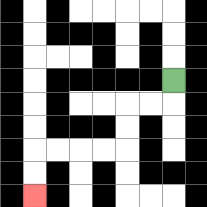{'start': '[7, 3]', 'end': '[1, 8]', 'path_directions': 'D,L,L,D,D,L,L,L,L,D,D', 'path_coordinates': '[[7, 3], [7, 4], [6, 4], [5, 4], [5, 5], [5, 6], [4, 6], [3, 6], [2, 6], [1, 6], [1, 7], [1, 8]]'}